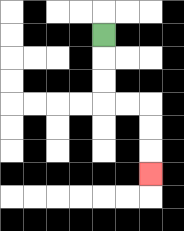{'start': '[4, 1]', 'end': '[6, 7]', 'path_directions': 'D,D,D,R,R,D,D,D', 'path_coordinates': '[[4, 1], [4, 2], [4, 3], [4, 4], [5, 4], [6, 4], [6, 5], [6, 6], [6, 7]]'}